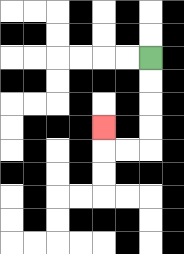{'start': '[6, 2]', 'end': '[4, 5]', 'path_directions': 'D,D,D,D,L,L,U', 'path_coordinates': '[[6, 2], [6, 3], [6, 4], [6, 5], [6, 6], [5, 6], [4, 6], [4, 5]]'}